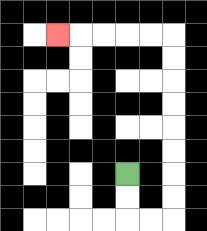{'start': '[5, 7]', 'end': '[2, 1]', 'path_directions': 'D,D,R,R,U,U,U,U,U,U,U,U,L,L,L,L,L', 'path_coordinates': '[[5, 7], [5, 8], [5, 9], [6, 9], [7, 9], [7, 8], [7, 7], [7, 6], [7, 5], [7, 4], [7, 3], [7, 2], [7, 1], [6, 1], [5, 1], [4, 1], [3, 1], [2, 1]]'}